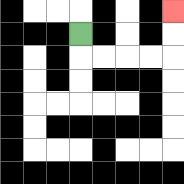{'start': '[3, 1]', 'end': '[7, 0]', 'path_directions': 'D,R,R,R,R,U,U', 'path_coordinates': '[[3, 1], [3, 2], [4, 2], [5, 2], [6, 2], [7, 2], [7, 1], [7, 0]]'}